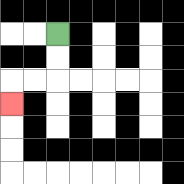{'start': '[2, 1]', 'end': '[0, 4]', 'path_directions': 'D,D,L,L,D', 'path_coordinates': '[[2, 1], [2, 2], [2, 3], [1, 3], [0, 3], [0, 4]]'}